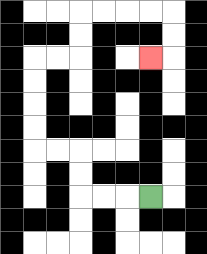{'start': '[6, 8]', 'end': '[6, 2]', 'path_directions': 'L,L,L,U,U,L,L,U,U,U,U,R,R,U,U,R,R,R,R,D,D,L', 'path_coordinates': '[[6, 8], [5, 8], [4, 8], [3, 8], [3, 7], [3, 6], [2, 6], [1, 6], [1, 5], [1, 4], [1, 3], [1, 2], [2, 2], [3, 2], [3, 1], [3, 0], [4, 0], [5, 0], [6, 0], [7, 0], [7, 1], [7, 2], [6, 2]]'}